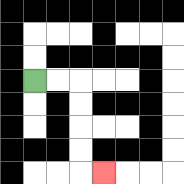{'start': '[1, 3]', 'end': '[4, 7]', 'path_directions': 'R,R,D,D,D,D,R', 'path_coordinates': '[[1, 3], [2, 3], [3, 3], [3, 4], [3, 5], [3, 6], [3, 7], [4, 7]]'}